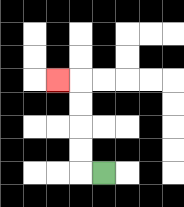{'start': '[4, 7]', 'end': '[2, 3]', 'path_directions': 'L,U,U,U,U,L', 'path_coordinates': '[[4, 7], [3, 7], [3, 6], [3, 5], [3, 4], [3, 3], [2, 3]]'}